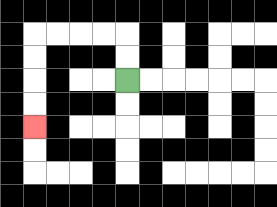{'start': '[5, 3]', 'end': '[1, 5]', 'path_directions': 'U,U,L,L,L,L,D,D,D,D', 'path_coordinates': '[[5, 3], [5, 2], [5, 1], [4, 1], [3, 1], [2, 1], [1, 1], [1, 2], [1, 3], [1, 4], [1, 5]]'}